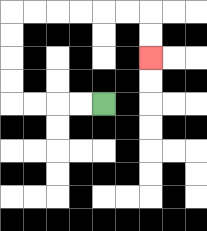{'start': '[4, 4]', 'end': '[6, 2]', 'path_directions': 'L,L,L,L,U,U,U,U,R,R,R,R,R,R,D,D', 'path_coordinates': '[[4, 4], [3, 4], [2, 4], [1, 4], [0, 4], [0, 3], [0, 2], [0, 1], [0, 0], [1, 0], [2, 0], [3, 0], [4, 0], [5, 0], [6, 0], [6, 1], [6, 2]]'}